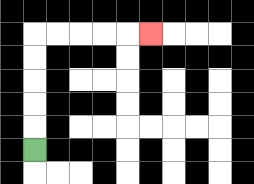{'start': '[1, 6]', 'end': '[6, 1]', 'path_directions': 'U,U,U,U,U,R,R,R,R,R', 'path_coordinates': '[[1, 6], [1, 5], [1, 4], [1, 3], [1, 2], [1, 1], [2, 1], [3, 1], [4, 1], [5, 1], [6, 1]]'}